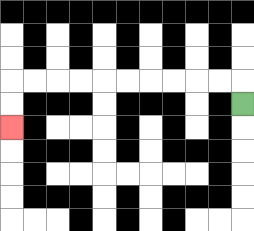{'start': '[10, 4]', 'end': '[0, 5]', 'path_directions': 'U,L,L,L,L,L,L,L,L,L,L,D,D', 'path_coordinates': '[[10, 4], [10, 3], [9, 3], [8, 3], [7, 3], [6, 3], [5, 3], [4, 3], [3, 3], [2, 3], [1, 3], [0, 3], [0, 4], [0, 5]]'}